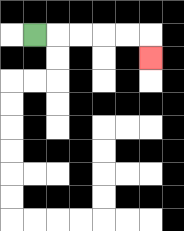{'start': '[1, 1]', 'end': '[6, 2]', 'path_directions': 'R,R,R,R,R,D', 'path_coordinates': '[[1, 1], [2, 1], [3, 1], [4, 1], [5, 1], [6, 1], [6, 2]]'}